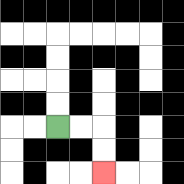{'start': '[2, 5]', 'end': '[4, 7]', 'path_directions': 'R,R,D,D', 'path_coordinates': '[[2, 5], [3, 5], [4, 5], [4, 6], [4, 7]]'}